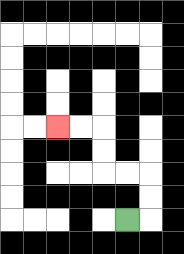{'start': '[5, 9]', 'end': '[2, 5]', 'path_directions': 'R,U,U,L,L,U,U,L,L', 'path_coordinates': '[[5, 9], [6, 9], [6, 8], [6, 7], [5, 7], [4, 7], [4, 6], [4, 5], [3, 5], [2, 5]]'}